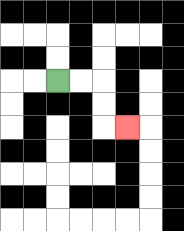{'start': '[2, 3]', 'end': '[5, 5]', 'path_directions': 'R,R,D,D,R', 'path_coordinates': '[[2, 3], [3, 3], [4, 3], [4, 4], [4, 5], [5, 5]]'}